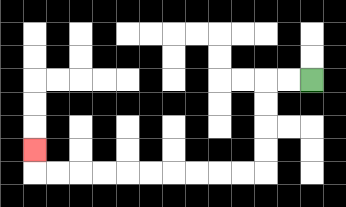{'start': '[13, 3]', 'end': '[1, 6]', 'path_directions': 'L,L,D,D,D,D,L,L,L,L,L,L,L,L,L,L,U', 'path_coordinates': '[[13, 3], [12, 3], [11, 3], [11, 4], [11, 5], [11, 6], [11, 7], [10, 7], [9, 7], [8, 7], [7, 7], [6, 7], [5, 7], [4, 7], [3, 7], [2, 7], [1, 7], [1, 6]]'}